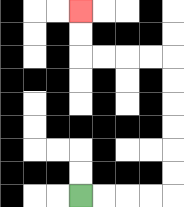{'start': '[3, 8]', 'end': '[3, 0]', 'path_directions': 'R,R,R,R,U,U,U,U,U,U,L,L,L,L,U,U', 'path_coordinates': '[[3, 8], [4, 8], [5, 8], [6, 8], [7, 8], [7, 7], [7, 6], [7, 5], [7, 4], [7, 3], [7, 2], [6, 2], [5, 2], [4, 2], [3, 2], [3, 1], [3, 0]]'}